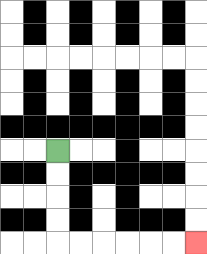{'start': '[2, 6]', 'end': '[8, 10]', 'path_directions': 'D,D,D,D,R,R,R,R,R,R', 'path_coordinates': '[[2, 6], [2, 7], [2, 8], [2, 9], [2, 10], [3, 10], [4, 10], [5, 10], [6, 10], [7, 10], [8, 10]]'}